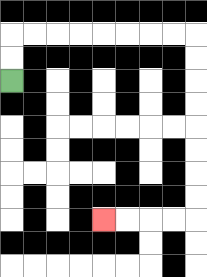{'start': '[0, 3]', 'end': '[4, 9]', 'path_directions': 'U,U,R,R,R,R,R,R,R,R,D,D,D,D,D,D,D,D,L,L,L,L', 'path_coordinates': '[[0, 3], [0, 2], [0, 1], [1, 1], [2, 1], [3, 1], [4, 1], [5, 1], [6, 1], [7, 1], [8, 1], [8, 2], [8, 3], [8, 4], [8, 5], [8, 6], [8, 7], [8, 8], [8, 9], [7, 9], [6, 9], [5, 9], [4, 9]]'}